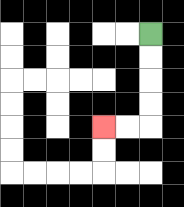{'start': '[6, 1]', 'end': '[4, 5]', 'path_directions': 'D,D,D,D,L,L', 'path_coordinates': '[[6, 1], [6, 2], [6, 3], [6, 4], [6, 5], [5, 5], [4, 5]]'}